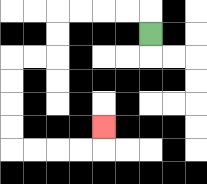{'start': '[6, 1]', 'end': '[4, 5]', 'path_directions': 'U,L,L,L,L,D,D,L,L,D,D,D,D,R,R,R,R,U', 'path_coordinates': '[[6, 1], [6, 0], [5, 0], [4, 0], [3, 0], [2, 0], [2, 1], [2, 2], [1, 2], [0, 2], [0, 3], [0, 4], [0, 5], [0, 6], [1, 6], [2, 6], [3, 6], [4, 6], [4, 5]]'}